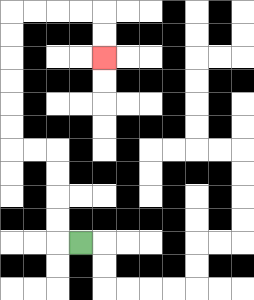{'start': '[3, 10]', 'end': '[4, 2]', 'path_directions': 'L,U,U,U,U,L,L,U,U,U,U,U,U,R,R,R,R,D,D', 'path_coordinates': '[[3, 10], [2, 10], [2, 9], [2, 8], [2, 7], [2, 6], [1, 6], [0, 6], [0, 5], [0, 4], [0, 3], [0, 2], [0, 1], [0, 0], [1, 0], [2, 0], [3, 0], [4, 0], [4, 1], [4, 2]]'}